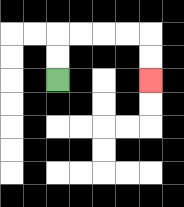{'start': '[2, 3]', 'end': '[6, 3]', 'path_directions': 'U,U,R,R,R,R,D,D', 'path_coordinates': '[[2, 3], [2, 2], [2, 1], [3, 1], [4, 1], [5, 1], [6, 1], [6, 2], [6, 3]]'}